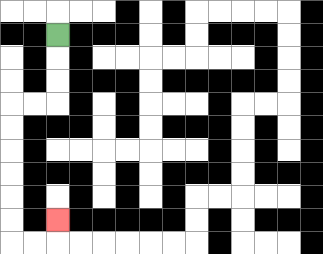{'start': '[2, 1]', 'end': '[2, 9]', 'path_directions': 'D,D,D,L,L,D,D,D,D,D,D,R,R,U', 'path_coordinates': '[[2, 1], [2, 2], [2, 3], [2, 4], [1, 4], [0, 4], [0, 5], [0, 6], [0, 7], [0, 8], [0, 9], [0, 10], [1, 10], [2, 10], [2, 9]]'}